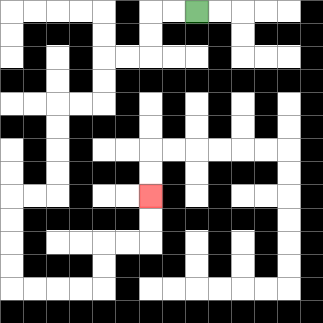{'start': '[8, 0]', 'end': '[6, 8]', 'path_directions': 'L,L,D,D,L,L,D,D,L,L,D,D,D,D,L,L,D,D,D,D,R,R,R,R,U,U,R,R,U,U', 'path_coordinates': '[[8, 0], [7, 0], [6, 0], [6, 1], [6, 2], [5, 2], [4, 2], [4, 3], [4, 4], [3, 4], [2, 4], [2, 5], [2, 6], [2, 7], [2, 8], [1, 8], [0, 8], [0, 9], [0, 10], [0, 11], [0, 12], [1, 12], [2, 12], [3, 12], [4, 12], [4, 11], [4, 10], [5, 10], [6, 10], [6, 9], [6, 8]]'}